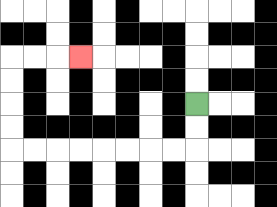{'start': '[8, 4]', 'end': '[3, 2]', 'path_directions': 'D,D,L,L,L,L,L,L,L,L,U,U,U,U,R,R,R', 'path_coordinates': '[[8, 4], [8, 5], [8, 6], [7, 6], [6, 6], [5, 6], [4, 6], [3, 6], [2, 6], [1, 6], [0, 6], [0, 5], [0, 4], [0, 3], [0, 2], [1, 2], [2, 2], [3, 2]]'}